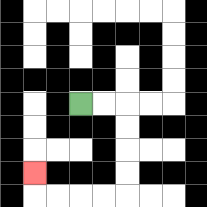{'start': '[3, 4]', 'end': '[1, 7]', 'path_directions': 'R,R,D,D,D,D,L,L,L,L,U', 'path_coordinates': '[[3, 4], [4, 4], [5, 4], [5, 5], [5, 6], [5, 7], [5, 8], [4, 8], [3, 8], [2, 8], [1, 8], [1, 7]]'}